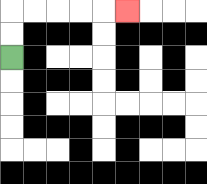{'start': '[0, 2]', 'end': '[5, 0]', 'path_directions': 'U,U,R,R,R,R,R', 'path_coordinates': '[[0, 2], [0, 1], [0, 0], [1, 0], [2, 0], [3, 0], [4, 0], [5, 0]]'}